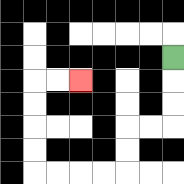{'start': '[7, 2]', 'end': '[3, 3]', 'path_directions': 'D,D,D,L,L,D,D,L,L,L,L,U,U,U,U,R,R', 'path_coordinates': '[[7, 2], [7, 3], [7, 4], [7, 5], [6, 5], [5, 5], [5, 6], [5, 7], [4, 7], [3, 7], [2, 7], [1, 7], [1, 6], [1, 5], [1, 4], [1, 3], [2, 3], [3, 3]]'}